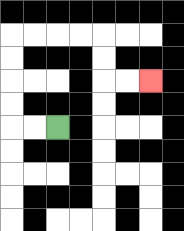{'start': '[2, 5]', 'end': '[6, 3]', 'path_directions': 'L,L,U,U,U,U,R,R,R,R,D,D,R,R', 'path_coordinates': '[[2, 5], [1, 5], [0, 5], [0, 4], [0, 3], [0, 2], [0, 1], [1, 1], [2, 1], [3, 1], [4, 1], [4, 2], [4, 3], [5, 3], [6, 3]]'}